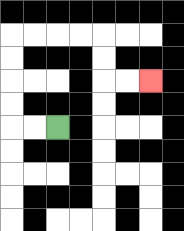{'start': '[2, 5]', 'end': '[6, 3]', 'path_directions': 'L,L,U,U,U,U,R,R,R,R,D,D,R,R', 'path_coordinates': '[[2, 5], [1, 5], [0, 5], [0, 4], [0, 3], [0, 2], [0, 1], [1, 1], [2, 1], [3, 1], [4, 1], [4, 2], [4, 3], [5, 3], [6, 3]]'}